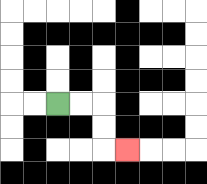{'start': '[2, 4]', 'end': '[5, 6]', 'path_directions': 'R,R,D,D,R', 'path_coordinates': '[[2, 4], [3, 4], [4, 4], [4, 5], [4, 6], [5, 6]]'}